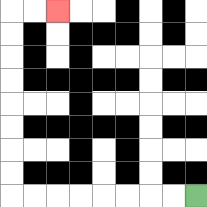{'start': '[8, 8]', 'end': '[2, 0]', 'path_directions': 'L,L,L,L,L,L,L,L,U,U,U,U,U,U,U,U,R,R', 'path_coordinates': '[[8, 8], [7, 8], [6, 8], [5, 8], [4, 8], [3, 8], [2, 8], [1, 8], [0, 8], [0, 7], [0, 6], [0, 5], [0, 4], [0, 3], [0, 2], [0, 1], [0, 0], [1, 0], [2, 0]]'}